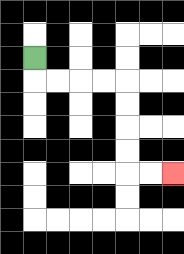{'start': '[1, 2]', 'end': '[7, 7]', 'path_directions': 'D,R,R,R,R,D,D,D,D,R,R', 'path_coordinates': '[[1, 2], [1, 3], [2, 3], [3, 3], [4, 3], [5, 3], [5, 4], [5, 5], [5, 6], [5, 7], [6, 7], [7, 7]]'}